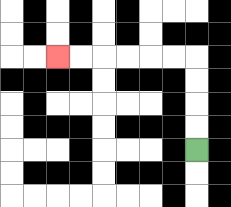{'start': '[8, 6]', 'end': '[2, 2]', 'path_directions': 'U,U,U,U,L,L,L,L,L,L', 'path_coordinates': '[[8, 6], [8, 5], [8, 4], [8, 3], [8, 2], [7, 2], [6, 2], [5, 2], [4, 2], [3, 2], [2, 2]]'}